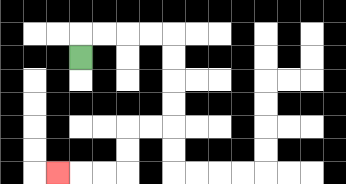{'start': '[3, 2]', 'end': '[2, 7]', 'path_directions': 'U,R,R,R,R,D,D,D,D,L,L,D,D,L,L,L', 'path_coordinates': '[[3, 2], [3, 1], [4, 1], [5, 1], [6, 1], [7, 1], [7, 2], [7, 3], [7, 4], [7, 5], [6, 5], [5, 5], [5, 6], [5, 7], [4, 7], [3, 7], [2, 7]]'}